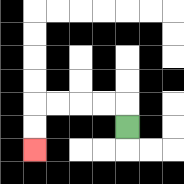{'start': '[5, 5]', 'end': '[1, 6]', 'path_directions': 'U,L,L,L,L,D,D', 'path_coordinates': '[[5, 5], [5, 4], [4, 4], [3, 4], [2, 4], [1, 4], [1, 5], [1, 6]]'}